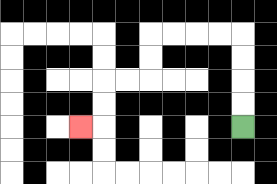{'start': '[10, 5]', 'end': '[3, 5]', 'path_directions': 'U,U,U,U,L,L,L,L,D,D,L,L,D,D,L', 'path_coordinates': '[[10, 5], [10, 4], [10, 3], [10, 2], [10, 1], [9, 1], [8, 1], [7, 1], [6, 1], [6, 2], [6, 3], [5, 3], [4, 3], [4, 4], [4, 5], [3, 5]]'}